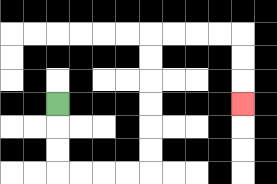{'start': '[2, 4]', 'end': '[10, 4]', 'path_directions': 'D,D,D,R,R,R,R,U,U,U,U,U,U,R,R,R,R,D,D,D', 'path_coordinates': '[[2, 4], [2, 5], [2, 6], [2, 7], [3, 7], [4, 7], [5, 7], [6, 7], [6, 6], [6, 5], [6, 4], [6, 3], [6, 2], [6, 1], [7, 1], [8, 1], [9, 1], [10, 1], [10, 2], [10, 3], [10, 4]]'}